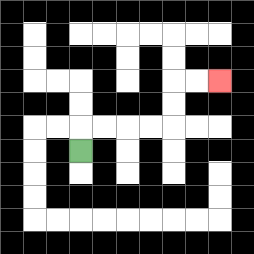{'start': '[3, 6]', 'end': '[9, 3]', 'path_directions': 'U,R,R,R,R,U,U,R,R', 'path_coordinates': '[[3, 6], [3, 5], [4, 5], [5, 5], [6, 5], [7, 5], [7, 4], [7, 3], [8, 3], [9, 3]]'}